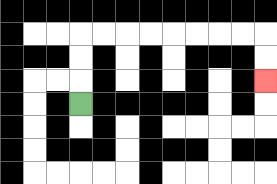{'start': '[3, 4]', 'end': '[11, 3]', 'path_directions': 'U,U,U,R,R,R,R,R,R,R,R,D,D', 'path_coordinates': '[[3, 4], [3, 3], [3, 2], [3, 1], [4, 1], [5, 1], [6, 1], [7, 1], [8, 1], [9, 1], [10, 1], [11, 1], [11, 2], [11, 3]]'}